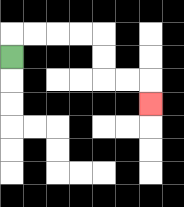{'start': '[0, 2]', 'end': '[6, 4]', 'path_directions': 'U,R,R,R,R,D,D,R,R,D', 'path_coordinates': '[[0, 2], [0, 1], [1, 1], [2, 1], [3, 1], [4, 1], [4, 2], [4, 3], [5, 3], [6, 3], [6, 4]]'}